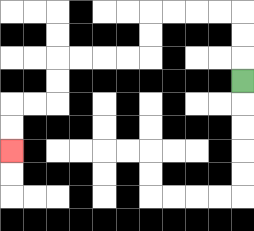{'start': '[10, 3]', 'end': '[0, 6]', 'path_directions': 'U,U,U,L,L,L,L,D,D,L,L,L,L,D,D,L,L,D,D', 'path_coordinates': '[[10, 3], [10, 2], [10, 1], [10, 0], [9, 0], [8, 0], [7, 0], [6, 0], [6, 1], [6, 2], [5, 2], [4, 2], [3, 2], [2, 2], [2, 3], [2, 4], [1, 4], [0, 4], [0, 5], [0, 6]]'}